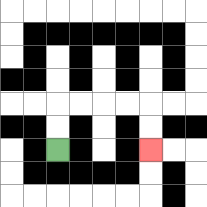{'start': '[2, 6]', 'end': '[6, 6]', 'path_directions': 'U,U,R,R,R,R,D,D', 'path_coordinates': '[[2, 6], [2, 5], [2, 4], [3, 4], [4, 4], [5, 4], [6, 4], [6, 5], [6, 6]]'}